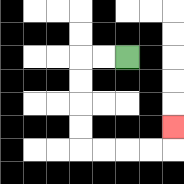{'start': '[5, 2]', 'end': '[7, 5]', 'path_directions': 'L,L,D,D,D,D,R,R,R,R,U', 'path_coordinates': '[[5, 2], [4, 2], [3, 2], [3, 3], [3, 4], [3, 5], [3, 6], [4, 6], [5, 6], [6, 6], [7, 6], [7, 5]]'}